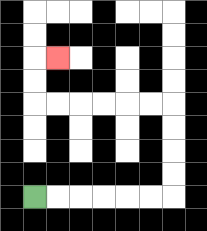{'start': '[1, 8]', 'end': '[2, 2]', 'path_directions': 'R,R,R,R,R,R,U,U,U,U,L,L,L,L,L,L,U,U,R', 'path_coordinates': '[[1, 8], [2, 8], [3, 8], [4, 8], [5, 8], [6, 8], [7, 8], [7, 7], [7, 6], [7, 5], [7, 4], [6, 4], [5, 4], [4, 4], [3, 4], [2, 4], [1, 4], [1, 3], [1, 2], [2, 2]]'}